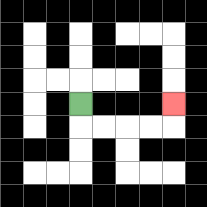{'start': '[3, 4]', 'end': '[7, 4]', 'path_directions': 'D,R,R,R,R,U', 'path_coordinates': '[[3, 4], [3, 5], [4, 5], [5, 5], [6, 5], [7, 5], [7, 4]]'}